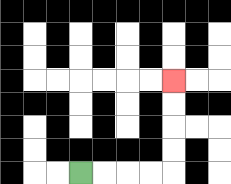{'start': '[3, 7]', 'end': '[7, 3]', 'path_directions': 'R,R,R,R,U,U,U,U', 'path_coordinates': '[[3, 7], [4, 7], [5, 7], [6, 7], [7, 7], [7, 6], [7, 5], [7, 4], [7, 3]]'}